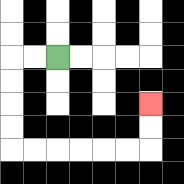{'start': '[2, 2]', 'end': '[6, 4]', 'path_directions': 'L,L,D,D,D,D,R,R,R,R,R,R,U,U', 'path_coordinates': '[[2, 2], [1, 2], [0, 2], [0, 3], [0, 4], [0, 5], [0, 6], [1, 6], [2, 6], [3, 6], [4, 6], [5, 6], [6, 6], [6, 5], [6, 4]]'}